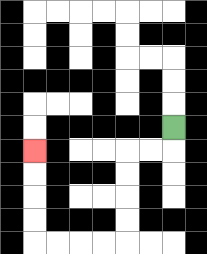{'start': '[7, 5]', 'end': '[1, 6]', 'path_directions': 'D,L,L,D,D,D,D,L,L,L,L,U,U,U,U', 'path_coordinates': '[[7, 5], [7, 6], [6, 6], [5, 6], [5, 7], [5, 8], [5, 9], [5, 10], [4, 10], [3, 10], [2, 10], [1, 10], [1, 9], [1, 8], [1, 7], [1, 6]]'}